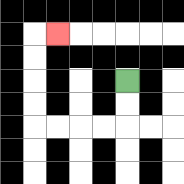{'start': '[5, 3]', 'end': '[2, 1]', 'path_directions': 'D,D,L,L,L,L,U,U,U,U,R', 'path_coordinates': '[[5, 3], [5, 4], [5, 5], [4, 5], [3, 5], [2, 5], [1, 5], [1, 4], [1, 3], [1, 2], [1, 1], [2, 1]]'}